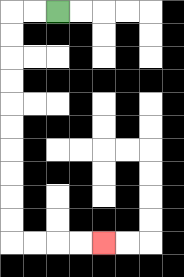{'start': '[2, 0]', 'end': '[4, 10]', 'path_directions': 'L,L,D,D,D,D,D,D,D,D,D,D,R,R,R,R', 'path_coordinates': '[[2, 0], [1, 0], [0, 0], [0, 1], [0, 2], [0, 3], [0, 4], [0, 5], [0, 6], [0, 7], [0, 8], [0, 9], [0, 10], [1, 10], [2, 10], [3, 10], [4, 10]]'}